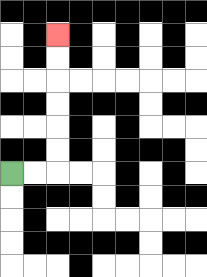{'start': '[0, 7]', 'end': '[2, 1]', 'path_directions': 'R,R,U,U,U,U,U,U', 'path_coordinates': '[[0, 7], [1, 7], [2, 7], [2, 6], [2, 5], [2, 4], [2, 3], [2, 2], [2, 1]]'}